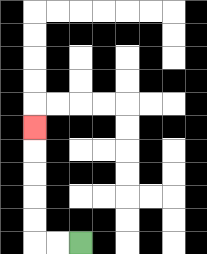{'start': '[3, 10]', 'end': '[1, 5]', 'path_directions': 'L,L,U,U,U,U,U', 'path_coordinates': '[[3, 10], [2, 10], [1, 10], [1, 9], [1, 8], [1, 7], [1, 6], [1, 5]]'}